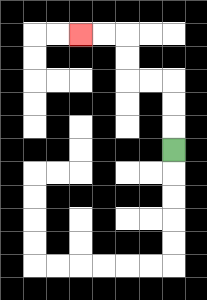{'start': '[7, 6]', 'end': '[3, 1]', 'path_directions': 'U,U,U,L,L,U,U,L,L', 'path_coordinates': '[[7, 6], [7, 5], [7, 4], [7, 3], [6, 3], [5, 3], [5, 2], [5, 1], [4, 1], [3, 1]]'}